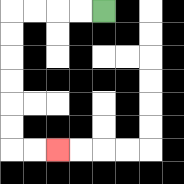{'start': '[4, 0]', 'end': '[2, 6]', 'path_directions': 'L,L,L,L,D,D,D,D,D,D,R,R', 'path_coordinates': '[[4, 0], [3, 0], [2, 0], [1, 0], [0, 0], [0, 1], [0, 2], [0, 3], [0, 4], [0, 5], [0, 6], [1, 6], [2, 6]]'}